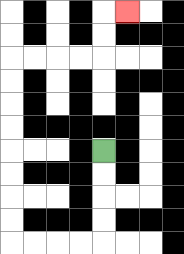{'start': '[4, 6]', 'end': '[5, 0]', 'path_directions': 'D,D,D,D,L,L,L,L,U,U,U,U,U,U,U,U,R,R,R,R,U,U,R', 'path_coordinates': '[[4, 6], [4, 7], [4, 8], [4, 9], [4, 10], [3, 10], [2, 10], [1, 10], [0, 10], [0, 9], [0, 8], [0, 7], [0, 6], [0, 5], [0, 4], [0, 3], [0, 2], [1, 2], [2, 2], [3, 2], [4, 2], [4, 1], [4, 0], [5, 0]]'}